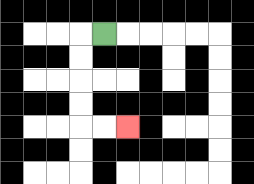{'start': '[4, 1]', 'end': '[5, 5]', 'path_directions': 'L,D,D,D,D,R,R', 'path_coordinates': '[[4, 1], [3, 1], [3, 2], [3, 3], [3, 4], [3, 5], [4, 5], [5, 5]]'}